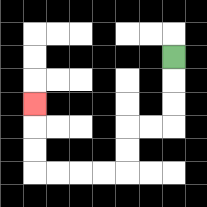{'start': '[7, 2]', 'end': '[1, 4]', 'path_directions': 'D,D,D,L,L,D,D,L,L,L,L,U,U,U', 'path_coordinates': '[[7, 2], [7, 3], [7, 4], [7, 5], [6, 5], [5, 5], [5, 6], [5, 7], [4, 7], [3, 7], [2, 7], [1, 7], [1, 6], [1, 5], [1, 4]]'}